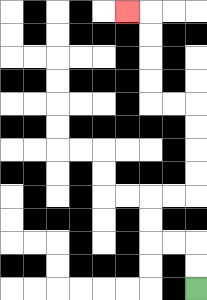{'start': '[8, 12]', 'end': '[5, 0]', 'path_directions': 'U,U,L,L,U,U,R,R,U,U,U,U,L,L,U,U,U,U,L', 'path_coordinates': '[[8, 12], [8, 11], [8, 10], [7, 10], [6, 10], [6, 9], [6, 8], [7, 8], [8, 8], [8, 7], [8, 6], [8, 5], [8, 4], [7, 4], [6, 4], [6, 3], [6, 2], [6, 1], [6, 0], [5, 0]]'}